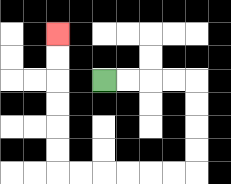{'start': '[4, 3]', 'end': '[2, 1]', 'path_directions': 'R,R,R,R,D,D,D,D,L,L,L,L,L,L,U,U,U,U,U,U', 'path_coordinates': '[[4, 3], [5, 3], [6, 3], [7, 3], [8, 3], [8, 4], [8, 5], [8, 6], [8, 7], [7, 7], [6, 7], [5, 7], [4, 7], [3, 7], [2, 7], [2, 6], [2, 5], [2, 4], [2, 3], [2, 2], [2, 1]]'}